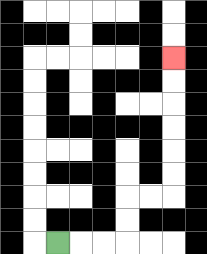{'start': '[2, 10]', 'end': '[7, 2]', 'path_directions': 'R,R,R,U,U,R,R,U,U,U,U,U,U', 'path_coordinates': '[[2, 10], [3, 10], [4, 10], [5, 10], [5, 9], [5, 8], [6, 8], [7, 8], [7, 7], [7, 6], [7, 5], [7, 4], [7, 3], [7, 2]]'}